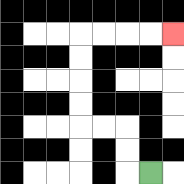{'start': '[6, 7]', 'end': '[7, 1]', 'path_directions': 'L,U,U,L,L,U,U,U,U,R,R,R,R', 'path_coordinates': '[[6, 7], [5, 7], [5, 6], [5, 5], [4, 5], [3, 5], [3, 4], [3, 3], [3, 2], [3, 1], [4, 1], [5, 1], [6, 1], [7, 1]]'}